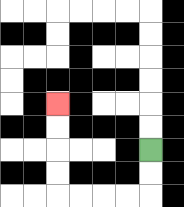{'start': '[6, 6]', 'end': '[2, 4]', 'path_directions': 'D,D,L,L,L,L,U,U,U,U', 'path_coordinates': '[[6, 6], [6, 7], [6, 8], [5, 8], [4, 8], [3, 8], [2, 8], [2, 7], [2, 6], [2, 5], [2, 4]]'}